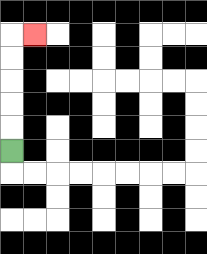{'start': '[0, 6]', 'end': '[1, 1]', 'path_directions': 'U,U,U,U,U,R', 'path_coordinates': '[[0, 6], [0, 5], [0, 4], [0, 3], [0, 2], [0, 1], [1, 1]]'}